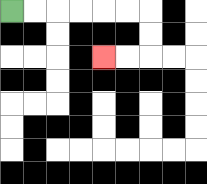{'start': '[0, 0]', 'end': '[4, 2]', 'path_directions': 'R,R,R,R,R,R,D,D,L,L', 'path_coordinates': '[[0, 0], [1, 0], [2, 0], [3, 0], [4, 0], [5, 0], [6, 0], [6, 1], [6, 2], [5, 2], [4, 2]]'}